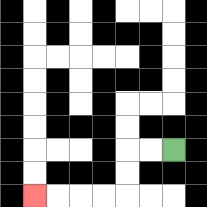{'start': '[7, 6]', 'end': '[1, 8]', 'path_directions': 'L,L,D,D,L,L,L,L', 'path_coordinates': '[[7, 6], [6, 6], [5, 6], [5, 7], [5, 8], [4, 8], [3, 8], [2, 8], [1, 8]]'}